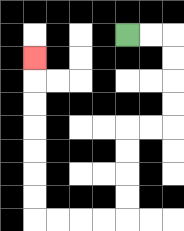{'start': '[5, 1]', 'end': '[1, 2]', 'path_directions': 'R,R,D,D,D,D,L,L,D,D,D,D,L,L,L,L,U,U,U,U,U,U,U', 'path_coordinates': '[[5, 1], [6, 1], [7, 1], [7, 2], [7, 3], [7, 4], [7, 5], [6, 5], [5, 5], [5, 6], [5, 7], [5, 8], [5, 9], [4, 9], [3, 9], [2, 9], [1, 9], [1, 8], [1, 7], [1, 6], [1, 5], [1, 4], [1, 3], [1, 2]]'}